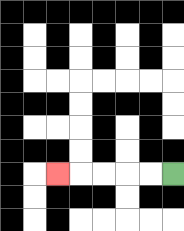{'start': '[7, 7]', 'end': '[2, 7]', 'path_directions': 'L,L,L,L,L', 'path_coordinates': '[[7, 7], [6, 7], [5, 7], [4, 7], [3, 7], [2, 7]]'}